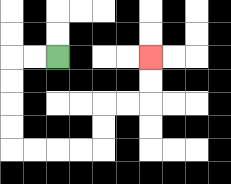{'start': '[2, 2]', 'end': '[6, 2]', 'path_directions': 'L,L,D,D,D,D,R,R,R,R,U,U,R,R,U,U', 'path_coordinates': '[[2, 2], [1, 2], [0, 2], [0, 3], [0, 4], [0, 5], [0, 6], [1, 6], [2, 6], [3, 6], [4, 6], [4, 5], [4, 4], [5, 4], [6, 4], [6, 3], [6, 2]]'}